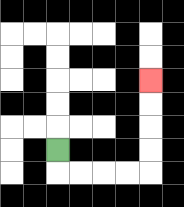{'start': '[2, 6]', 'end': '[6, 3]', 'path_directions': 'D,R,R,R,R,U,U,U,U', 'path_coordinates': '[[2, 6], [2, 7], [3, 7], [4, 7], [5, 7], [6, 7], [6, 6], [6, 5], [6, 4], [6, 3]]'}